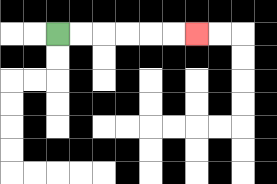{'start': '[2, 1]', 'end': '[8, 1]', 'path_directions': 'R,R,R,R,R,R', 'path_coordinates': '[[2, 1], [3, 1], [4, 1], [5, 1], [6, 1], [7, 1], [8, 1]]'}